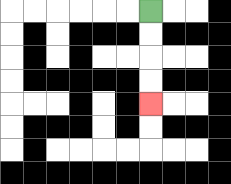{'start': '[6, 0]', 'end': '[6, 4]', 'path_directions': 'D,D,D,D', 'path_coordinates': '[[6, 0], [6, 1], [6, 2], [6, 3], [6, 4]]'}